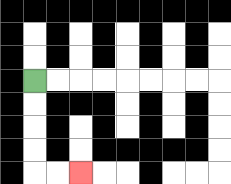{'start': '[1, 3]', 'end': '[3, 7]', 'path_directions': 'D,D,D,D,R,R', 'path_coordinates': '[[1, 3], [1, 4], [1, 5], [1, 6], [1, 7], [2, 7], [3, 7]]'}